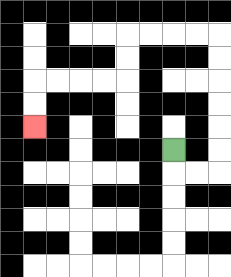{'start': '[7, 6]', 'end': '[1, 5]', 'path_directions': 'D,R,R,U,U,U,U,U,U,L,L,L,L,D,D,L,L,L,L,D,D', 'path_coordinates': '[[7, 6], [7, 7], [8, 7], [9, 7], [9, 6], [9, 5], [9, 4], [9, 3], [9, 2], [9, 1], [8, 1], [7, 1], [6, 1], [5, 1], [5, 2], [5, 3], [4, 3], [3, 3], [2, 3], [1, 3], [1, 4], [1, 5]]'}